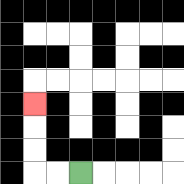{'start': '[3, 7]', 'end': '[1, 4]', 'path_directions': 'L,L,U,U,U', 'path_coordinates': '[[3, 7], [2, 7], [1, 7], [1, 6], [1, 5], [1, 4]]'}